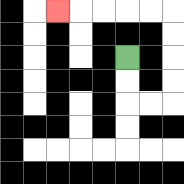{'start': '[5, 2]', 'end': '[2, 0]', 'path_directions': 'D,D,R,R,U,U,U,U,L,L,L,L,L', 'path_coordinates': '[[5, 2], [5, 3], [5, 4], [6, 4], [7, 4], [7, 3], [7, 2], [7, 1], [7, 0], [6, 0], [5, 0], [4, 0], [3, 0], [2, 0]]'}